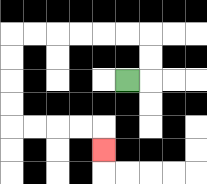{'start': '[5, 3]', 'end': '[4, 6]', 'path_directions': 'R,U,U,L,L,L,L,L,L,D,D,D,D,R,R,R,R,D', 'path_coordinates': '[[5, 3], [6, 3], [6, 2], [6, 1], [5, 1], [4, 1], [3, 1], [2, 1], [1, 1], [0, 1], [0, 2], [0, 3], [0, 4], [0, 5], [1, 5], [2, 5], [3, 5], [4, 5], [4, 6]]'}